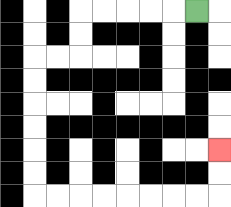{'start': '[8, 0]', 'end': '[9, 6]', 'path_directions': 'L,L,L,L,L,D,D,L,L,D,D,D,D,D,D,R,R,R,R,R,R,R,R,U,U', 'path_coordinates': '[[8, 0], [7, 0], [6, 0], [5, 0], [4, 0], [3, 0], [3, 1], [3, 2], [2, 2], [1, 2], [1, 3], [1, 4], [1, 5], [1, 6], [1, 7], [1, 8], [2, 8], [3, 8], [4, 8], [5, 8], [6, 8], [7, 8], [8, 8], [9, 8], [9, 7], [9, 6]]'}